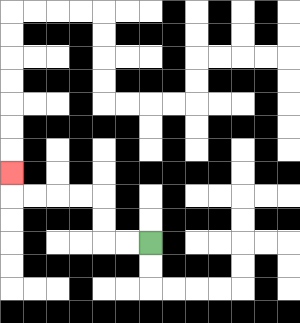{'start': '[6, 10]', 'end': '[0, 7]', 'path_directions': 'L,L,U,U,L,L,L,L,U', 'path_coordinates': '[[6, 10], [5, 10], [4, 10], [4, 9], [4, 8], [3, 8], [2, 8], [1, 8], [0, 8], [0, 7]]'}